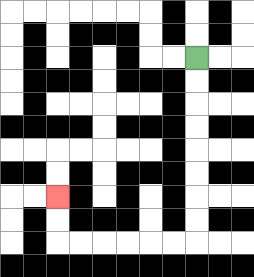{'start': '[8, 2]', 'end': '[2, 8]', 'path_directions': 'D,D,D,D,D,D,D,D,L,L,L,L,L,L,U,U', 'path_coordinates': '[[8, 2], [8, 3], [8, 4], [8, 5], [8, 6], [8, 7], [8, 8], [8, 9], [8, 10], [7, 10], [6, 10], [5, 10], [4, 10], [3, 10], [2, 10], [2, 9], [2, 8]]'}